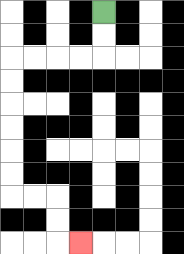{'start': '[4, 0]', 'end': '[3, 10]', 'path_directions': 'D,D,L,L,L,L,D,D,D,D,D,D,R,R,D,D,R', 'path_coordinates': '[[4, 0], [4, 1], [4, 2], [3, 2], [2, 2], [1, 2], [0, 2], [0, 3], [0, 4], [0, 5], [0, 6], [0, 7], [0, 8], [1, 8], [2, 8], [2, 9], [2, 10], [3, 10]]'}